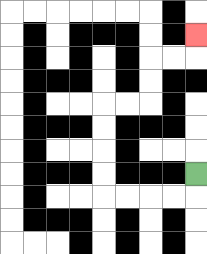{'start': '[8, 7]', 'end': '[8, 1]', 'path_directions': 'D,L,L,L,L,U,U,U,U,R,R,U,U,R,R,U', 'path_coordinates': '[[8, 7], [8, 8], [7, 8], [6, 8], [5, 8], [4, 8], [4, 7], [4, 6], [4, 5], [4, 4], [5, 4], [6, 4], [6, 3], [6, 2], [7, 2], [8, 2], [8, 1]]'}